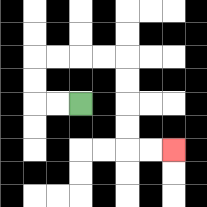{'start': '[3, 4]', 'end': '[7, 6]', 'path_directions': 'L,L,U,U,R,R,R,R,D,D,D,D,R,R', 'path_coordinates': '[[3, 4], [2, 4], [1, 4], [1, 3], [1, 2], [2, 2], [3, 2], [4, 2], [5, 2], [5, 3], [5, 4], [5, 5], [5, 6], [6, 6], [7, 6]]'}